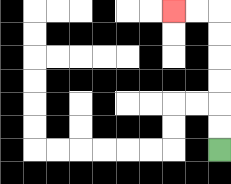{'start': '[9, 6]', 'end': '[7, 0]', 'path_directions': 'U,U,U,U,U,U,L,L', 'path_coordinates': '[[9, 6], [9, 5], [9, 4], [9, 3], [9, 2], [9, 1], [9, 0], [8, 0], [7, 0]]'}